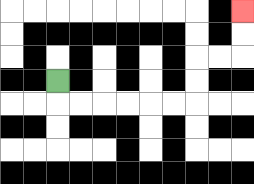{'start': '[2, 3]', 'end': '[10, 0]', 'path_directions': 'D,R,R,R,R,R,R,U,U,R,R,U,U', 'path_coordinates': '[[2, 3], [2, 4], [3, 4], [4, 4], [5, 4], [6, 4], [7, 4], [8, 4], [8, 3], [8, 2], [9, 2], [10, 2], [10, 1], [10, 0]]'}